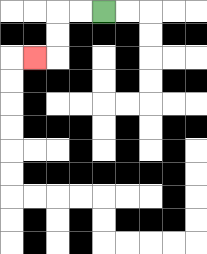{'start': '[4, 0]', 'end': '[1, 2]', 'path_directions': 'L,L,D,D,L', 'path_coordinates': '[[4, 0], [3, 0], [2, 0], [2, 1], [2, 2], [1, 2]]'}